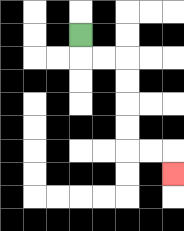{'start': '[3, 1]', 'end': '[7, 7]', 'path_directions': 'D,R,R,D,D,D,D,R,R,D', 'path_coordinates': '[[3, 1], [3, 2], [4, 2], [5, 2], [5, 3], [5, 4], [5, 5], [5, 6], [6, 6], [7, 6], [7, 7]]'}